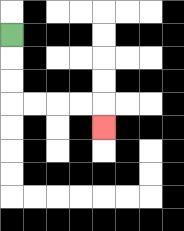{'start': '[0, 1]', 'end': '[4, 5]', 'path_directions': 'D,D,D,R,R,R,R,D', 'path_coordinates': '[[0, 1], [0, 2], [0, 3], [0, 4], [1, 4], [2, 4], [3, 4], [4, 4], [4, 5]]'}